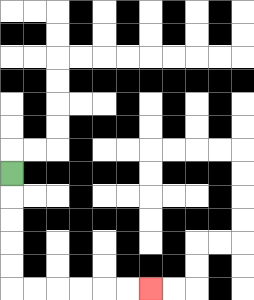{'start': '[0, 7]', 'end': '[6, 12]', 'path_directions': 'D,D,D,D,D,R,R,R,R,R,R', 'path_coordinates': '[[0, 7], [0, 8], [0, 9], [0, 10], [0, 11], [0, 12], [1, 12], [2, 12], [3, 12], [4, 12], [5, 12], [6, 12]]'}